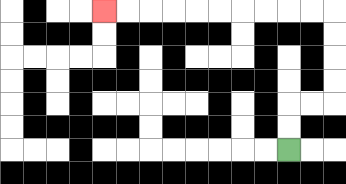{'start': '[12, 6]', 'end': '[4, 0]', 'path_directions': 'U,U,R,R,U,U,U,U,L,L,L,L,L,L,L,L,L,L', 'path_coordinates': '[[12, 6], [12, 5], [12, 4], [13, 4], [14, 4], [14, 3], [14, 2], [14, 1], [14, 0], [13, 0], [12, 0], [11, 0], [10, 0], [9, 0], [8, 0], [7, 0], [6, 0], [5, 0], [4, 0]]'}